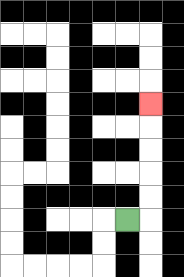{'start': '[5, 9]', 'end': '[6, 4]', 'path_directions': 'R,U,U,U,U,U', 'path_coordinates': '[[5, 9], [6, 9], [6, 8], [6, 7], [6, 6], [6, 5], [6, 4]]'}